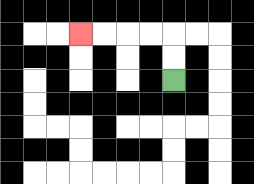{'start': '[7, 3]', 'end': '[3, 1]', 'path_directions': 'U,U,L,L,L,L', 'path_coordinates': '[[7, 3], [7, 2], [7, 1], [6, 1], [5, 1], [4, 1], [3, 1]]'}